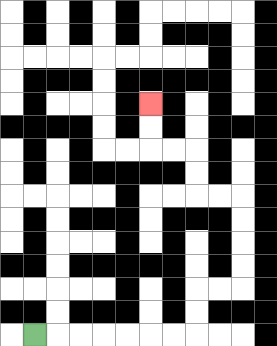{'start': '[1, 14]', 'end': '[6, 4]', 'path_directions': 'R,R,R,R,R,R,R,U,U,R,R,U,U,U,U,L,L,U,U,L,L,U,U', 'path_coordinates': '[[1, 14], [2, 14], [3, 14], [4, 14], [5, 14], [6, 14], [7, 14], [8, 14], [8, 13], [8, 12], [9, 12], [10, 12], [10, 11], [10, 10], [10, 9], [10, 8], [9, 8], [8, 8], [8, 7], [8, 6], [7, 6], [6, 6], [6, 5], [6, 4]]'}